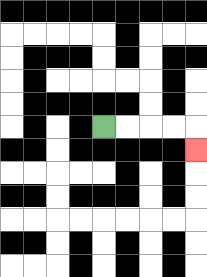{'start': '[4, 5]', 'end': '[8, 6]', 'path_directions': 'R,R,R,R,D', 'path_coordinates': '[[4, 5], [5, 5], [6, 5], [7, 5], [8, 5], [8, 6]]'}